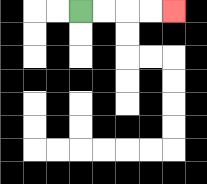{'start': '[3, 0]', 'end': '[7, 0]', 'path_directions': 'R,R,R,R', 'path_coordinates': '[[3, 0], [4, 0], [5, 0], [6, 0], [7, 0]]'}